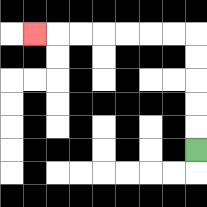{'start': '[8, 6]', 'end': '[1, 1]', 'path_directions': 'U,U,U,U,U,L,L,L,L,L,L,L', 'path_coordinates': '[[8, 6], [8, 5], [8, 4], [8, 3], [8, 2], [8, 1], [7, 1], [6, 1], [5, 1], [4, 1], [3, 1], [2, 1], [1, 1]]'}